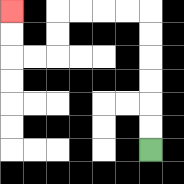{'start': '[6, 6]', 'end': '[0, 0]', 'path_directions': 'U,U,U,U,U,U,L,L,L,L,D,D,L,L,U,U', 'path_coordinates': '[[6, 6], [6, 5], [6, 4], [6, 3], [6, 2], [6, 1], [6, 0], [5, 0], [4, 0], [3, 0], [2, 0], [2, 1], [2, 2], [1, 2], [0, 2], [0, 1], [0, 0]]'}